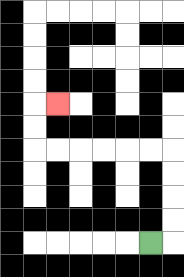{'start': '[6, 10]', 'end': '[2, 4]', 'path_directions': 'R,U,U,U,U,L,L,L,L,L,L,U,U,R', 'path_coordinates': '[[6, 10], [7, 10], [7, 9], [7, 8], [7, 7], [7, 6], [6, 6], [5, 6], [4, 6], [3, 6], [2, 6], [1, 6], [1, 5], [1, 4], [2, 4]]'}